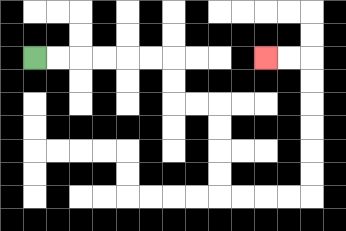{'start': '[1, 2]', 'end': '[11, 2]', 'path_directions': 'R,R,R,R,R,R,D,D,R,R,D,D,D,D,R,R,R,R,U,U,U,U,U,U,L,L', 'path_coordinates': '[[1, 2], [2, 2], [3, 2], [4, 2], [5, 2], [6, 2], [7, 2], [7, 3], [7, 4], [8, 4], [9, 4], [9, 5], [9, 6], [9, 7], [9, 8], [10, 8], [11, 8], [12, 8], [13, 8], [13, 7], [13, 6], [13, 5], [13, 4], [13, 3], [13, 2], [12, 2], [11, 2]]'}